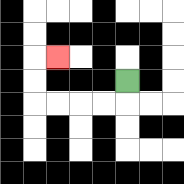{'start': '[5, 3]', 'end': '[2, 2]', 'path_directions': 'D,L,L,L,L,U,U,R', 'path_coordinates': '[[5, 3], [5, 4], [4, 4], [3, 4], [2, 4], [1, 4], [1, 3], [1, 2], [2, 2]]'}